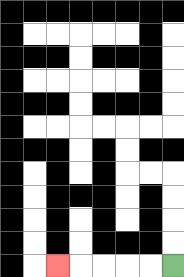{'start': '[7, 11]', 'end': '[2, 11]', 'path_directions': 'L,L,L,L,L', 'path_coordinates': '[[7, 11], [6, 11], [5, 11], [4, 11], [3, 11], [2, 11]]'}